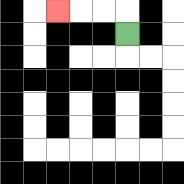{'start': '[5, 1]', 'end': '[2, 0]', 'path_directions': 'U,L,L,L', 'path_coordinates': '[[5, 1], [5, 0], [4, 0], [3, 0], [2, 0]]'}